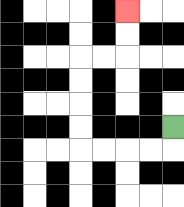{'start': '[7, 5]', 'end': '[5, 0]', 'path_directions': 'D,L,L,L,L,U,U,U,U,R,R,U,U', 'path_coordinates': '[[7, 5], [7, 6], [6, 6], [5, 6], [4, 6], [3, 6], [3, 5], [3, 4], [3, 3], [3, 2], [4, 2], [5, 2], [5, 1], [5, 0]]'}